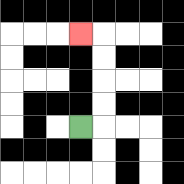{'start': '[3, 5]', 'end': '[3, 1]', 'path_directions': 'R,U,U,U,U,L', 'path_coordinates': '[[3, 5], [4, 5], [4, 4], [4, 3], [4, 2], [4, 1], [3, 1]]'}